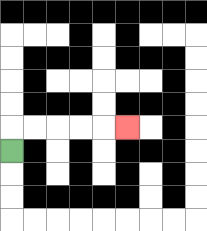{'start': '[0, 6]', 'end': '[5, 5]', 'path_directions': 'U,R,R,R,R,R', 'path_coordinates': '[[0, 6], [0, 5], [1, 5], [2, 5], [3, 5], [4, 5], [5, 5]]'}